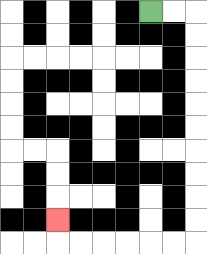{'start': '[6, 0]', 'end': '[2, 9]', 'path_directions': 'R,R,D,D,D,D,D,D,D,D,D,D,L,L,L,L,L,L,U', 'path_coordinates': '[[6, 0], [7, 0], [8, 0], [8, 1], [8, 2], [8, 3], [8, 4], [8, 5], [8, 6], [8, 7], [8, 8], [8, 9], [8, 10], [7, 10], [6, 10], [5, 10], [4, 10], [3, 10], [2, 10], [2, 9]]'}